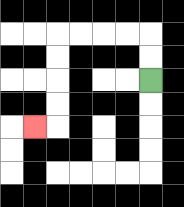{'start': '[6, 3]', 'end': '[1, 5]', 'path_directions': 'U,U,L,L,L,L,D,D,D,D,L', 'path_coordinates': '[[6, 3], [6, 2], [6, 1], [5, 1], [4, 1], [3, 1], [2, 1], [2, 2], [2, 3], [2, 4], [2, 5], [1, 5]]'}